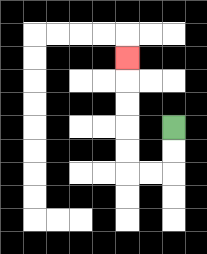{'start': '[7, 5]', 'end': '[5, 2]', 'path_directions': 'D,D,L,L,U,U,U,U,U', 'path_coordinates': '[[7, 5], [7, 6], [7, 7], [6, 7], [5, 7], [5, 6], [5, 5], [5, 4], [5, 3], [5, 2]]'}